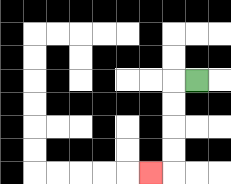{'start': '[8, 3]', 'end': '[6, 7]', 'path_directions': 'L,D,D,D,D,L', 'path_coordinates': '[[8, 3], [7, 3], [7, 4], [7, 5], [7, 6], [7, 7], [6, 7]]'}